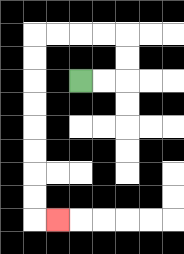{'start': '[3, 3]', 'end': '[2, 9]', 'path_directions': 'R,R,U,U,L,L,L,L,D,D,D,D,D,D,D,D,R', 'path_coordinates': '[[3, 3], [4, 3], [5, 3], [5, 2], [5, 1], [4, 1], [3, 1], [2, 1], [1, 1], [1, 2], [1, 3], [1, 4], [1, 5], [1, 6], [1, 7], [1, 8], [1, 9], [2, 9]]'}